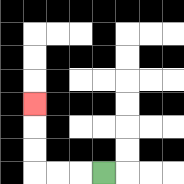{'start': '[4, 7]', 'end': '[1, 4]', 'path_directions': 'L,L,L,U,U,U', 'path_coordinates': '[[4, 7], [3, 7], [2, 7], [1, 7], [1, 6], [1, 5], [1, 4]]'}